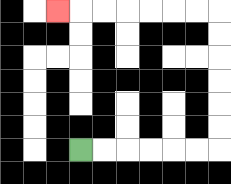{'start': '[3, 6]', 'end': '[2, 0]', 'path_directions': 'R,R,R,R,R,R,U,U,U,U,U,U,L,L,L,L,L,L,L', 'path_coordinates': '[[3, 6], [4, 6], [5, 6], [6, 6], [7, 6], [8, 6], [9, 6], [9, 5], [9, 4], [9, 3], [9, 2], [9, 1], [9, 0], [8, 0], [7, 0], [6, 0], [5, 0], [4, 0], [3, 0], [2, 0]]'}